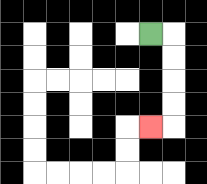{'start': '[6, 1]', 'end': '[6, 5]', 'path_directions': 'R,D,D,D,D,L', 'path_coordinates': '[[6, 1], [7, 1], [7, 2], [7, 3], [7, 4], [7, 5], [6, 5]]'}